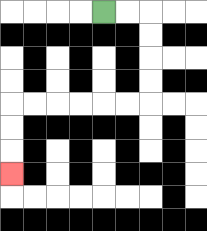{'start': '[4, 0]', 'end': '[0, 7]', 'path_directions': 'R,R,D,D,D,D,L,L,L,L,L,L,D,D,D', 'path_coordinates': '[[4, 0], [5, 0], [6, 0], [6, 1], [6, 2], [6, 3], [6, 4], [5, 4], [4, 4], [3, 4], [2, 4], [1, 4], [0, 4], [0, 5], [0, 6], [0, 7]]'}